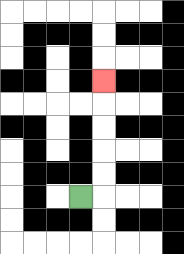{'start': '[3, 8]', 'end': '[4, 3]', 'path_directions': 'R,U,U,U,U,U', 'path_coordinates': '[[3, 8], [4, 8], [4, 7], [4, 6], [4, 5], [4, 4], [4, 3]]'}